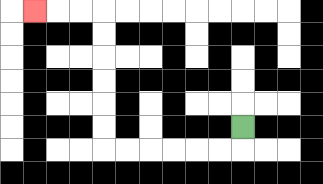{'start': '[10, 5]', 'end': '[1, 0]', 'path_directions': 'D,L,L,L,L,L,L,U,U,U,U,U,U,L,L,L', 'path_coordinates': '[[10, 5], [10, 6], [9, 6], [8, 6], [7, 6], [6, 6], [5, 6], [4, 6], [4, 5], [4, 4], [4, 3], [4, 2], [4, 1], [4, 0], [3, 0], [2, 0], [1, 0]]'}